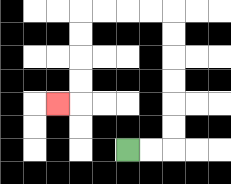{'start': '[5, 6]', 'end': '[2, 4]', 'path_directions': 'R,R,U,U,U,U,U,U,L,L,L,L,D,D,D,D,L', 'path_coordinates': '[[5, 6], [6, 6], [7, 6], [7, 5], [7, 4], [7, 3], [7, 2], [7, 1], [7, 0], [6, 0], [5, 0], [4, 0], [3, 0], [3, 1], [3, 2], [3, 3], [3, 4], [2, 4]]'}